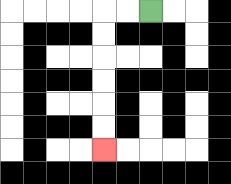{'start': '[6, 0]', 'end': '[4, 6]', 'path_directions': 'L,L,D,D,D,D,D,D', 'path_coordinates': '[[6, 0], [5, 0], [4, 0], [4, 1], [4, 2], [4, 3], [4, 4], [4, 5], [4, 6]]'}